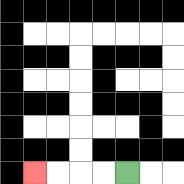{'start': '[5, 7]', 'end': '[1, 7]', 'path_directions': 'L,L,L,L', 'path_coordinates': '[[5, 7], [4, 7], [3, 7], [2, 7], [1, 7]]'}